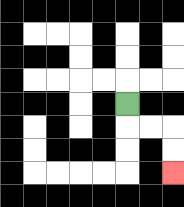{'start': '[5, 4]', 'end': '[7, 7]', 'path_directions': 'D,R,R,D,D', 'path_coordinates': '[[5, 4], [5, 5], [6, 5], [7, 5], [7, 6], [7, 7]]'}